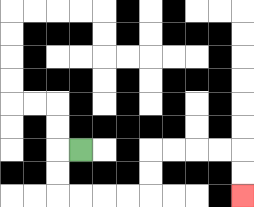{'start': '[3, 6]', 'end': '[10, 8]', 'path_directions': 'L,D,D,R,R,R,R,U,U,R,R,R,R,D,D', 'path_coordinates': '[[3, 6], [2, 6], [2, 7], [2, 8], [3, 8], [4, 8], [5, 8], [6, 8], [6, 7], [6, 6], [7, 6], [8, 6], [9, 6], [10, 6], [10, 7], [10, 8]]'}